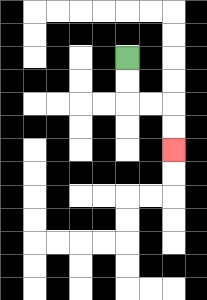{'start': '[5, 2]', 'end': '[7, 6]', 'path_directions': 'D,D,R,R,D,D', 'path_coordinates': '[[5, 2], [5, 3], [5, 4], [6, 4], [7, 4], [7, 5], [7, 6]]'}